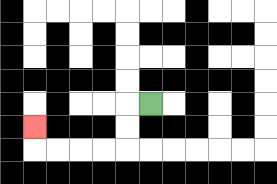{'start': '[6, 4]', 'end': '[1, 5]', 'path_directions': 'L,D,D,L,L,L,L,U', 'path_coordinates': '[[6, 4], [5, 4], [5, 5], [5, 6], [4, 6], [3, 6], [2, 6], [1, 6], [1, 5]]'}